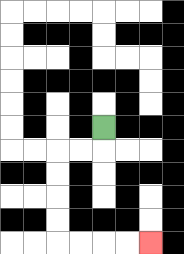{'start': '[4, 5]', 'end': '[6, 10]', 'path_directions': 'D,L,L,D,D,D,D,R,R,R,R', 'path_coordinates': '[[4, 5], [4, 6], [3, 6], [2, 6], [2, 7], [2, 8], [2, 9], [2, 10], [3, 10], [4, 10], [5, 10], [6, 10]]'}